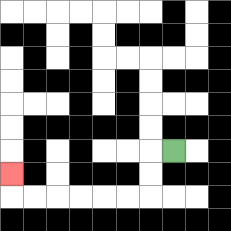{'start': '[7, 6]', 'end': '[0, 7]', 'path_directions': 'L,D,D,L,L,L,L,L,L,U', 'path_coordinates': '[[7, 6], [6, 6], [6, 7], [6, 8], [5, 8], [4, 8], [3, 8], [2, 8], [1, 8], [0, 8], [0, 7]]'}